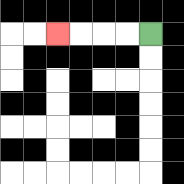{'start': '[6, 1]', 'end': '[2, 1]', 'path_directions': 'L,L,L,L', 'path_coordinates': '[[6, 1], [5, 1], [4, 1], [3, 1], [2, 1]]'}